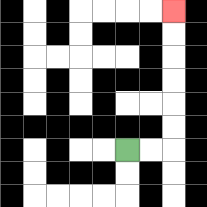{'start': '[5, 6]', 'end': '[7, 0]', 'path_directions': 'R,R,U,U,U,U,U,U', 'path_coordinates': '[[5, 6], [6, 6], [7, 6], [7, 5], [7, 4], [7, 3], [7, 2], [7, 1], [7, 0]]'}